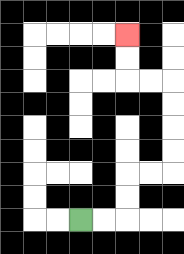{'start': '[3, 9]', 'end': '[5, 1]', 'path_directions': 'R,R,U,U,R,R,U,U,U,U,L,L,U,U', 'path_coordinates': '[[3, 9], [4, 9], [5, 9], [5, 8], [5, 7], [6, 7], [7, 7], [7, 6], [7, 5], [7, 4], [7, 3], [6, 3], [5, 3], [5, 2], [5, 1]]'}